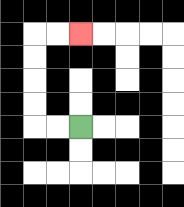{'start': '[3, 5]', 'end': '[3, 1]', 'path_directions': 'L,L,U,U,U,U,R,R', 'path_coordinates': '[[3, 5], [2, 5], [1, 5], [1, 4], [1, 3], [1, 2], [1, 1], [2, 1], [3, 1]]'}